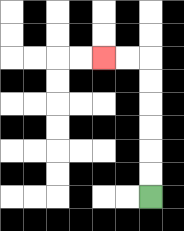{'start': '[6, 8]', 'end': '[4, 2]', 'path_directions': 'U,U,U,U,U,U,L,L', 'path_coordinates': '[[6, 8], [6, 7], [6, 6], [6, 5], [6, 4], [6, 3], [6, 2], [5, 2], [4, 2]]'}